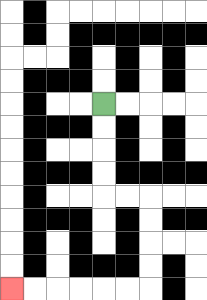{'start': '[4, 4]', 'end': '[0, 12]', 'path_directions': 'D,D,D,D,R,R,D,D,D,D,L,L,L,L,L,L', 'path_coordinates': '[[4, 4], [4, 5], [4, 6], [4, 7], [4, 8], [5, 8], [6, 8], [6, 9], [6, 10], [6, 11], [6, 12], [5, 12], [4, 12], [3, 12], [2, 12], [1, 12], [0, 12]]'}